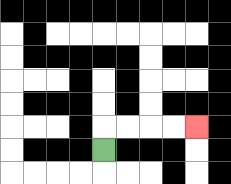{'start': '[4, 6]', 'end': '[8, 5]', 'path_directions': 'U,R,R,R,R', 'path_coordinates': '[[4, 6], [4, 5], [5, 5], [6, 5], [7, 5], [8, 5]]'}